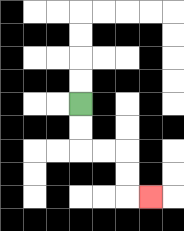{'start': '[3, 4]', 'end': '[6, 8]', 'path_directions': 'D,D,R,R,D,D,R', 'path_coordinates': '[[3, 4], [3, 5], [3, 6], [4, 6], [5, 6], [5, 7], [5, 8], [6, 8]]'}